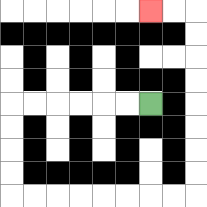{'start': '[6, 4]', 'end': '[6, 0]', 'path_directions': 'L,L,L,L,L,L,D,D,D,D,R,R,R,R,R,R,R,R,U,U,U,U,U,U,U,U,L,L', 'path_coordinates': '[[6, 4], [5, 4], [4, 4], [3, 4], [2, 4], [1, 4], [0, 4], [0, 5], [0, 6], [0, 7], [0, 8], [1, 8], [2, 8], [3, 8], [4, 8], [5, 8], [6, 8], [7, 8], [8, 8], [8, 7], [8, 6], [8, 5], [8, 4], [8, 3], [8, 2], [8, 1], [8, 0], [7, 0], [6, 0]]'}